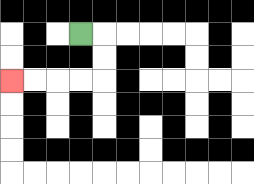{'start': '[3, 1]', 'end': '[0, 3]', 'path_directions': 'R,D,D,L,L,L,L', 'path_coordinates': '[[3, 1], [4, 1], [4, 2], [4, 3], [3, 3], [2, 3], [1, 3], [0, 3]]'}